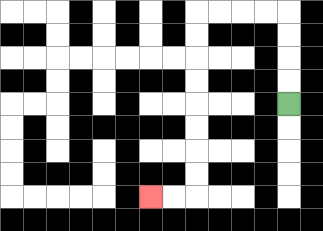{'start': '[12, 4]', 'end': '[6, 8]', 'path_directions': 'U,U,U,U,L,L,L,L,D,D,D,D,D,D,D,D,L,L', 'path_coordinates': '[[12, 4], [12, 3], [12, 2], [12, 1], [12, 0], [11, 0], [10, 0], [9, 0], [8, 0], [8, 1], [8, 2], [8, 3], [8, 4], [8, 5], [8, 6], [8, 7], [8, 8], [7, 8], [6, 8]]'}